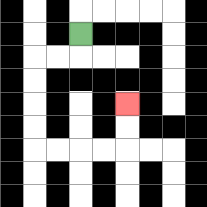{'start': '[3, 1]', 'end': '[5, 4]', 'path_directions': 'D,L,L,D,D,D,D,R,R,R,R,U,U', 'path_coordinates': '[[3, 1], [3, 2], [2, 2], [1, 2], [1, 3], [1, 4], [1, 5], [1, 6], [2, 6], [3, 6], [4, 6], [5, 6], [5, 5], [5, 4]]'}